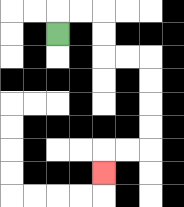{'start': '[2, 1]', 'end': '[4, 7]', 'path_directions': 'U,R,R,D,D,R,R,D,D,D,D,L,L,D', 'path_coordinates': '[[2, 1], [2, 0], [3, 0], [4, 0], [4, 1], [4, 2], [5, 2], [6, 2], [6, 3], [6, 4], [6, 5], [6, 6], [5, 6], [4, 6], [4, 7]]'}